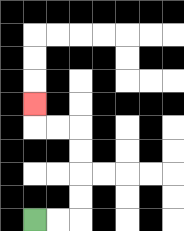{'start': '[1, 9]', 'end': '[1, 4]', 'path_directions': 'R,R,U,U,U,U,L,L,U', 'path_coordinates': '[[1, 9], [2, 9], [3, 9], [3, 8], [3, 7], [3, 6], [3, 5], [2, 5], [1, 5], [1, 4]]'}